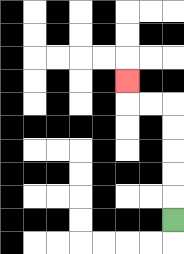{'start': '[7, 9]', 'end': '[5, 3]', 'path_directions': 'U,U,U,U,U,L,L,U', 'path_coordinates': '[[7, 9], [7, 8], [7, 7], [7, 6], [7, 5], [7, 4], [6, 4], [5, 4], [5, 3]]'}